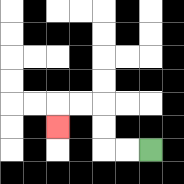{'start': '[6, 6]', 'end': '[2, 5]', 'path_directions': 'L,L,U,U,L,L,D', 'path_coordinates': '[[6, 6], [5, 6], [4, 6], [4, 5], [4, 4], [3, 4], [2, 4], [2, 5]]'}